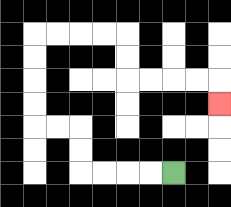{'start': '[7, 7]', 'end': '[9, 4]', 'path_directions': 'L,L,L,L,U,U,L,L,U,U,U,U,R,R,R,R,D,D,R,R,R,R,D', 'path_coordinates': '[[7, 7], [6, 7], [5, 7], [4, 7], [3, 7], [3, 6], [3, 5], [2, 5], [1, 5], [1, 4], [1, 3], [1, 2], [1, 1], [2, 1], [3, 1], [4, 1], [5, 1], [5, 2], [5, 3], [6, 3], [7, 3], [8, 3], [9, 3], [9, 4]]'}